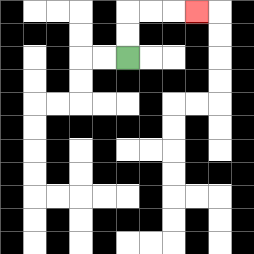{'start': '[5, 2]', 'end': '[8, 0]', 'path_directions': 'U,U,R,R,R', 'path_coordinates': '[[5, 2], [5, 1], [5, 0], [6, 0], [7, 0], [8, 0]]'}